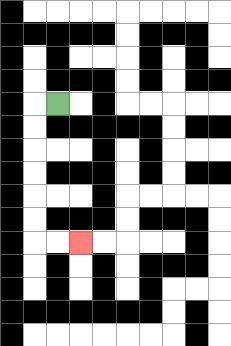{'start': '[2, 4]', 'end': '[3, 10]', 'path_directions': 'L,D,D,D,D,D,D,R,R', 'path_coordinates': '[[2, 4], [1, 4], [1, 5], [1, 6], [1, 7], [1, 8], [1, 9], [1, 10], [2, 10], [3, 10]]'}